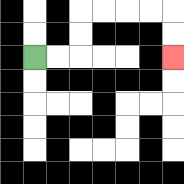{'start': '[1, 2]', 'end': '[7, 2]', 'path_directions': 'R,R,U,U,R,R,R,R,D,D', 'path_coordinates': '[[1, 2], [2, 2], [3, 2], [3, 1], [3, 0], [4, 0], [5, 0], [6, 0], [7, 0], [7, 1], [7, 2]]'}